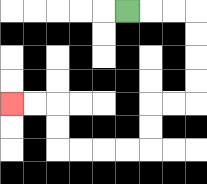{'start': '[5, 0]', 'end': '[0, 4]', 'path_directions': 'R,R,R,D,D,D,D,L,L,D,D,L,L,L,L,U,U,L,L', 'path_coordinates': '[[5, 0], [6, 0], [7, 0], [8, 0], [8, 1], [8, 2], [8, 3], [8, 4], [7, 4], [6, 4], [6, 5], [6, 6], [5, 6], [4, 6], [3, 6], [2, 6], [2, 5], [2, 4], [1, 4], [0, 4]]'}